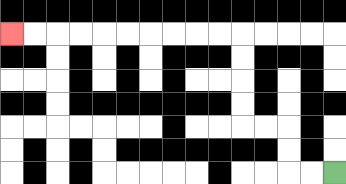{'start': '[14, 7]', 'end': '[0, 1]', 'path_directions': 'L,L,U,U,L,L,U,U,U,U,L,L,L,L,L,L,L,L,L,L', 'path_coordinates': '[[14, 7], [13, 7], [12, 7], [12, 6], [12, 5], [11, 5], [10, 5], [10, 4], [10, 3], [10, 2], [10, 1], [9, 1], [8, 1], [7, 1], [6, 1], [5, 1], [4, 1], [3, 1], [2, 1], [1, 1], [0, 1]]'}